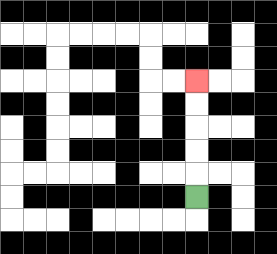{'start': '[8, 8]', 'end': '[8, 3]', 'path_directions': 'U,U,U,U,U', 'path_coordinates': '[[8, 8], [8, 7], [8, 6], [8, 5], [8, 4], [8, 3]]'}